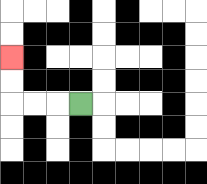{'start': '[3, 4]', 'end': '[0, 2]', 'path_directions': 'L,L,L,U,U', 'path_coordinates': '[[3, 4], [2, 4], [1, 4], [0, 4], [0, 3], [0, 2]]'}